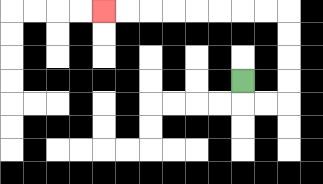{'start': '[10, 3]', 'end': '[4, 0]', 'path_directions': 'D,R,R,U,U,U,U,L,L,L,L,L,L,L,L', 'path_coordinates': '[[10, 3], [10, 4], [11, 4], [12, 4], [12, 3], [12, 2], [12, 1], [12, 0], [11, 0], [10, 0], [9, 0], [8, 0], [7, 0], [6, 0], [5, 0], [4, 0]]'}